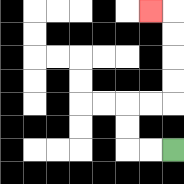{'start': '[7, 6]', 'end': '[6, 0]', 'path_directions': 'L,L,U,U,R,R,U,U,U,U,L', 'path_coordinates': '[[7, 6], [6, 6], [5, 6], [5, 5], [5, 4], [6, 4], [7, 4], [7, 3], [7, 2], [7, 1], [7, 0], [6, 0]]'}